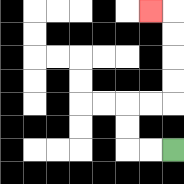{'start': '[7, 6]', 'end': '[6, 0]', 'path_directions': 'L,L,U,U,R,R,U,U,U,U,L', 'path_coordinates': '[[7, 6], [6, 6], [5, 6], [5, 5], [5, 4], [6, 4], [7, 4], [7, 3], [7, 2], [7, 1], [7, 0], [6, 0]]'}